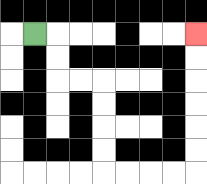{'start': '[1, 1]', 'end': '[8, 1]', 'path_directions': 'R,D,D,R,R,D,D,D,D,R,R,R,R,U,U,U,U,U,U', 'path_coordinates': '[[1, 1], [2, 1], [2, 2], [2, 3], [3, 3], [4, 3], [4, 4], [4, 5], [4, 6], [4, 7], [5, 7], [6, 7], [7, 7], [8, 7], [8, 6], [8, 5], [8, 4], [8, 3], [8, 2], [8, 1]]'}